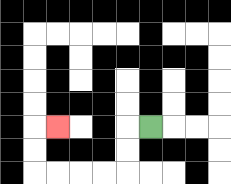{'start': '[6, 5]', 'end': '[2, 5]', 'path_directions': 'L,D,D,L,L,L,L,U,U,R', 'path_coordinates': '[[6, 5], [5, 5], [5, 6], [5, 7], [4, 7], [3, 7], [2, 7], [1, 7], [1, 6], [1, 5], [2, 5]]'}